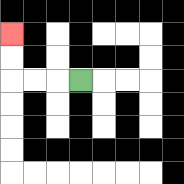{'start': '[3, 3]', 'end': '[0, 1]', 'path_directions': 'L,L,L,U,U', 'path_coordinates': '[[3, 3], [2, 3], [1, 3], [0, 3], [0, 2], [0, 1]]'}